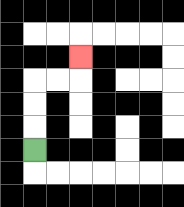{'start': '[1, 6]', 'end': '[3, 2]', 'path_directions': 'U,U,U,R,R,U', 'path_coordinates': '[[1, 6], [1, 5], [1, 4], [1, 3], [2, 3], [3, 3], [3, 2]]'}